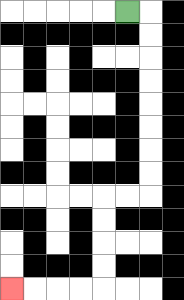{'start': '[5, 0]', 'end': '[0, 12]', 'path_directions': 'R,D,D,D,D,D,D,D,D,L,L,D,D,D,D,L,L,L,L', 'path_coordinates': '[[5, 0], [6, 0], [6, 1], [6, 2], [6, 3], [6, 4], [6, 5], [6, 6], [6, 7], [6, 8], [5, 8], [4, 8], [4, 9], [4, 10], [4, 11], [4, 12], [3, 12], [2, 12], [1, 12], [0, 12]]'}